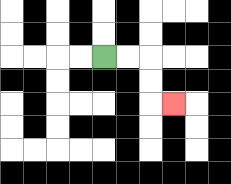{'start': '[4, 2]', 'end': '[7, 4]', 'path_directions': 'R,R,D,D,R', 'path_coordinates': '[[4, 2], [5, 2], [6, 2], [6, 3], [6, 4], [7, 4]]'}